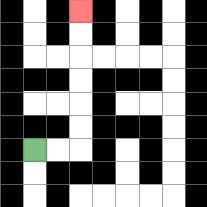{'start': '[1, 6]', 'end': '[3, 0]', 'path_directions': 'R,R,U,U,U,U,U,U', 'path_coordinates': '[[1, 6], [2, 6], [3, 6], [3, 5], [3, 4], [3, 3], [3, 2], [3, 1], [3, 0]]'}